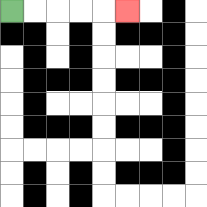{'start': '[0, 0]', 'end': '[5, 0]', 'path_directions': 'R,R,R,R,R', 'path_coordinates': '[[0, 0], [1, 0], [2, 0], [3, 0], [4, 0], [5, 0]]'}